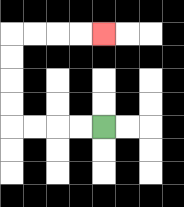{'start': '[4, 5]', 'end': '[4, 1]', 'path_directions': 'L,L,L,L,U,U,U,U,R,R,R,R', 'path_coordinates': '[[4, 5], [3, 5], [2, 5], [1, 5], [0, 5], [0, 4], [0, 3], [0, 2], [0, 1], [1, 1], [2, 1], [3, 1], [4, 1]]'}